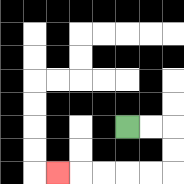{'start': '[5, 5]', 'end': '[2, 7]', 'path_directions': 'R,R,D,D,L,L,L,L,L', 'path_coordinates': '[[5, 5], [6, 5], [7, 5], [7, 6], [7, 7], [6, 7], [5, 7], [4, 7], [3, 7], [2, 7]]'}